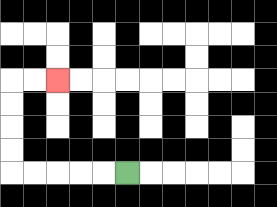{'start': '[5, 7]', 'end': '[2, 3]', 'path_directions': 'L,L,L,L,L,U,U,U,U,R,R', 'path_coordinates': '[[5, 7], [4, 7], [3, 7], [2, 7], [1, 7], [0, 7], [0, 6], [0, 5], [0, 4], [0, 3], [1, 3], [2, 3]]'}